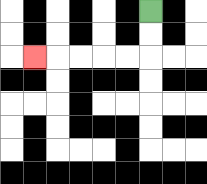{'start': '[6, 0]', 'end': '[1, 2]', 'path_directions': 'D,D,L,L,L,L,L', 'path_coordinates': '[[6, 0], [6, 1], [6, 2], [5, 2], [4, 2], [3, 2], [2, 2], [1, 2]]'}